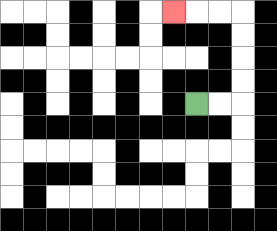{'start': '[8, 4]', 'end': '[7, 0]', 'path_directions': 'R,R,U,U,U,U,L,L,L', 'path_coordinates': '[[8, 4], [9, 4], [10, 4], [10, 3], [10, 2], [10, 1], [10, 0], [9, 0], [8, 0], [7, 0]]'}